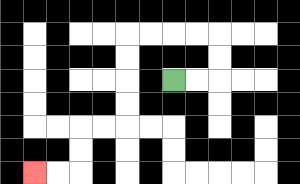{'start': '[7, 3]', 'end': '[1, 7]', 'path_directions': 'R,R,U,U,L,L,L,L,D,D,D,D,L,L,D,D,L,L', 'path_coordinates': '[[7, 3], [8, 3], [9, 3], [9, 2], [9, 1], [8, 1], [7, 1], [6, 1], [5, 1], [5, 2], [5, 3], [5, 4], [5, 5], [4, 5], [3, 5], [3, 6], [3, 7], [2, 7], [1, 7]]'}